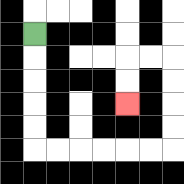{'start': '[1, 1]', 'end': '[5, 4]', 'path_directions': 'D,D,D,D,D,R,R,R,R,R,R,U,U,U,U,L,L,D,D', 'path_coordinates': '[[1, 1], [1, 2], [1, 3], [1, 4], [1, 5], [1, 6], [2, 6], [3, 6], [4, 6], [5, 6], [6, 6], [7, 6], [7, 5], [7, 4], [7, 3], [7, 2], [6, 2], [5, 2], [5, 3], [5, 4]]'}